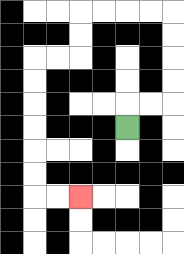{'start': '[5, 5]', 'end': '[3, 8]', 'path_directions': 'U,R,R,U,U,U,U,L,L,L,L,D,D,L,L,D,D,D,D,D,D,R,R', 'path_coordinates': '[[5, 5], [5, 4], [6, 4], [7, 4], [7, 3], [7, 2], [7, 1], [7, 0], [6, 0], [5, 0], [4, 0], [3, 0], [3, 1], [3, 2], [2, 2], [1, 2], [1, 3], [1, 4], [1, 5], [1, 6], [1, 7], [1, 8], [2, 8], [3, 8]]'}